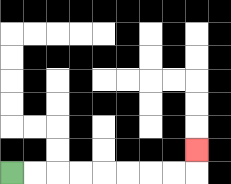{'start': '[0, 7]', 'end': '[8, 6]', 'path_directions': 'R,R,R,R,R,R,R,R,U', 'path_coordinates': '[[0, 7], [1, 7], [2, 7], [3, 7], [4, 7], [5, 7], [6, 7], [7, 7], [8, 7], [8, 6]]'}